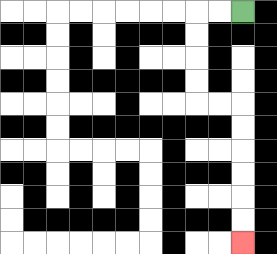{'start': '[10, 0]', 'end': '[10, 10]', 'path_directions': 'L,L,D,D,D,D,R,R,D,D,D,D,D,D', 'path_coordinates': '[[10, 0], [9, 0], [8, 0], [8, 1], [8, 2], [8, 3], [8, 4], [9, 4], [10, 4], [10, 5], [10, 6], [10, 7], [10, 8], [10, 9], [10, 10]]'}